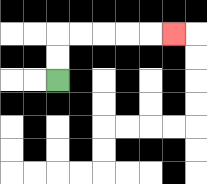{'start': '[2, 3]', 'end': '[7, 1]', 'path_directions': 'U,U,R,R,R,R,R', 'path_coordinates': '[[2, 3], [2, 2], [2, 1], [3, 1], [4, 1], [5, 1], [6, 1], [7, 1]]'}